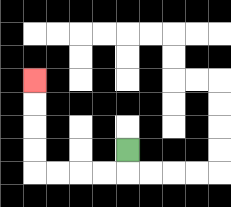{'start': '[5, 6]', 'end': '[1, 3]', 'path_directions': 'D,L,L,L,L,U,U,U,U', 'path_coordinates': '[[5, 6], [5, 7], [4, 7], [3, 7], [2, 7], [1, 7], [1, 6], [1, 5], [1, 4], [1, 3]]'}